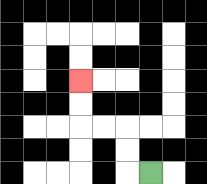{'start': '[6, 7]', 'end': '[3, 3]', 'path_directions': 'L,U,U,L,L,U,U', 'path_coordinates': '[[6, 7], [5, 7], [5, 6], [5, 5], [4, 5], [3, 5], [3, 4], [3, 3]]'}